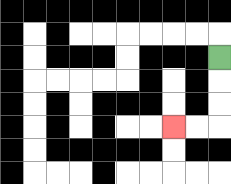{'start': '[9, 2]', 'end': '[7, 5]', 'path_directions': 'D,D,D,L,L', 'path_coordinates': '[[9, 2], [9, 3], [9, 4], [9, 5], [8, 5], [7, 5]]'}